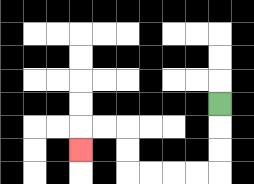{'start': '[9, 4]', 'end': '[3, 6]', 'path_directions': 'D,D,D,L,L,L,L,U,U,L,L,D', 'path_coordinates': '[[9, 4], [9, 5], [9, 6], [9, 7], [8, 7], [7, 7], [6, 7], [5, 7], [5, 6], [5, 5], [4, 5], [3, 5], [3, 6]]'}